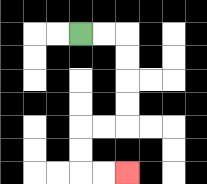{'start': '[3, 1]', 'end': '[5, 7]', 'path_directions': 'R,R,D,D,D,D,L,L,D,D,R,R', 'path_coordinates': '[[3, 1], [4, 1], [5, 1], [5, 2], [5, 3], [5, 4], [5, 5], [4, 5], [3, 5], [3, 6], [3, 7], [4, 7], [5, 7]]'}